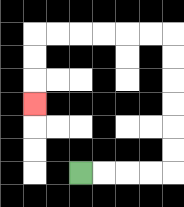{'start': '[3, 7]', 'end': '[1, 4]', 'path_directions': 'R,R,R,R,U,U,U,U,U,U,L,L,L,L,L,L,D,D,D', 'path_coordinates': '[[3, 7], [4, 7], [5, 7], [6, 7], [7, 7], [7, 6], [7, 5], [7, 4], [7, 3], [7, 2], [7, 1], [6, 1], [5, 1], [4, 1], [3, 1], [2, 1], [1, 1], [1, 2], [1, 3], [1, 4]]'}